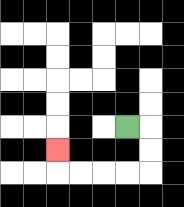{'start': '[5, 5]', 'end': '[2, 6]', 'path_directions': 'R,D,D,L,L,L,L,U', 'path_coordinates': '[[5, 5], [6, 5], [6, 6], [6, 7], [5, 7], [4, 7], [3, 7], [2, 7], [2, 6]]'}